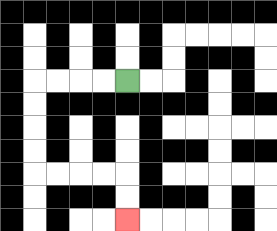{'start': '[5, 3]', 'end': '[5, 9]', 'path_directions': 'L,L,L,L,D,D,D,D,R,R,R,R,D,D', 'path_coordinates': '[[5, 3], [4, 3], [3, 3], [2, 3], [1, 3], [1, 4], [1, 5], [1, 6], [1, 7], [2, 7], [3, 7], [4, 7], [5, 7], [5, 8], [5, 9]]'}